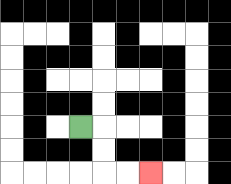{'start': '[3, 5]', 'end': '[6, 7]', 'path_directions': 'R,D,D,R,R', 'path_coordinates': '[[3, 5], [4, 5], [4, 6], [4, 7], [5, 7], [6, 7]]'}